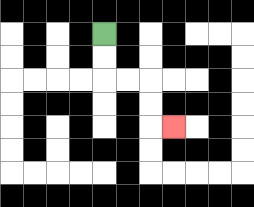{'start': '[4, 1]', 'end': '[7, 5]', 'path_directions': 'D,D,R,R,D,D,R', 'path_coordinates': '[[4, 1], [4, 2], [4, 3], [5, 3], [6, 3], [6, 4], [6, 5], [7, 5]]'}